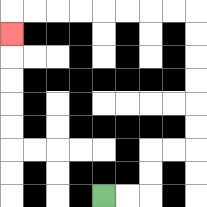{'start': '[4, 8]', 'end': '[0, 1]', 'path_directions': 'R,R,U,U,R,R,U,U,U,U,U,U,L,L,L,L,L,L,L,L,D', 'path_coordinates': '[[4, 8], [5, 8], [6, 8], [6, 7], [6, 6], [7, 6], [8, 6], [8, 5], [8, 4], [8, 3], [8, 2], [8, 1], [8, 0], [7, 0], [6, 0], [5, 0], [4, 0], [3, 0], [2, 0], [1, 0], [0, 0], [0, 1]]'}